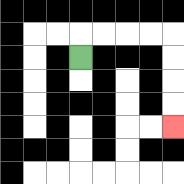{'start': '[3, 2]', 'end': '[7, 5]', 'path_directions': 'U,R,R,R,R,D,D,D,D', 'path_coordinates': '[[3, 2], [3, 1], [4, 1], [5, 1], [6, 1], [7, 1], [7, 2], [7, 3], [7, 4], [7, 5]]'}